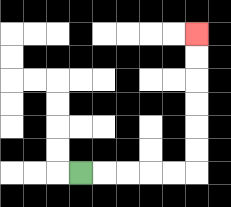{'start': '[3, 7]', 'end': '[8, 1]', 'path_directions': 'R,R,R,R,R,U,U,U,U,U,U', 'path_coordinates': '[[3, 7], [4, 7], [5, 7], [6, 7], [7, 7], [8, 7], [8, 6], [8, 5], [8, 4], [8, 3], [8, 2], [8, 1]]'}